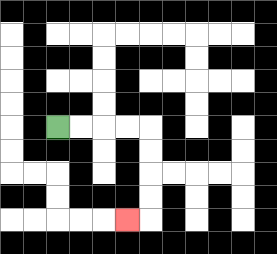{'start': '[2, 5]', 'end': '[5, 9]', 'path_directions': 'R,R,R,R,D,D,D,D,L', 'path_coordinates': '[[2, 5], [3, 5], [4, 5], [5, 5], [6, 5], [6, 6], [6, 7], [6, 8], [6, 9], [5, 9]]'}